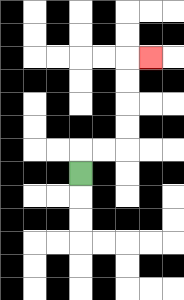{'start': '[3, 7]', 'end': '[6, 2]', 'path_directions': 'U,R,R,U,U,U,U,R', 'path_coordinates': '[[3, 7], [3, 6], [4, 6], [5, 6], [5, 5], [5, 4], [5, 3], [5, 2], [6, 2]]'}